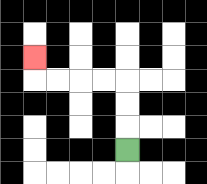{'start': '[5, 6]', 'end': '[1, 2]', 'path_directions': 'U,U,U,L,L,L,L,U', 'path_coordinates': '[[5, 6], [5, 5], [5, 4], [5, 3], [4, 3], [3, 3], [2, 3], [1, 3], [1, 2]]'}